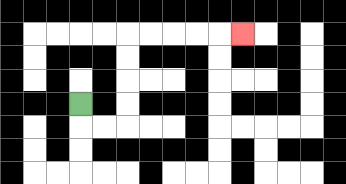{'start': '[3, 4]', 'end': '[10, 1]', 'path_directions': 'D,R,R,U,U,U,U,R,R,R,R,R', 'path_coordinates': '[[3, 4], [3, 5], [4, 5], [5, 5], [5, 4], [5, 3], [5, 2], [5, 1], [6, 1], [7, 1], [8, 1], [9, 1], [10, 1]]'}